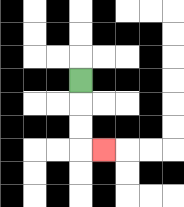{'start': '[3, 3]', 'end': '[4, 6]', 'path_directions': 'D,D,D,R', 'path_coordinates': '[[3, 3], [3, 4], [3, 5], [3, 6], [4, 6]]'}